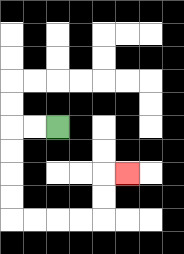{'start': '[2, 5]', 'end': '[5, 7]', 'path_directions': 'L,L,D,D,D,D,R,R,R,R,U,U,R', 'path_coordinates': '[[2, 5], [1, 5], [0, 5], [0, 6], [0, 7], [0, 8], [0, 9], [1, 9], [2, 9], [3, 9], [4, 9], [4, 8], [4, 7], [5, 7]]'}